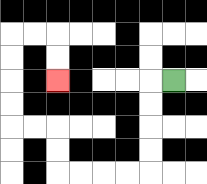{'start': '[7, 3]', 'end': '[2, 3]', 'path_directions': 'L,D,D,D,D,L,L,L,L,U,U,L,L,U,U,U,U,R,R,D,D', 'path_coordinates': '[[7, 3], [6, 3], [6, 4], [6, 5], [6, 6], [6, 7], [5, 7], [4, 7], [3, 7], [2, 7], [2, 6], [2, 5], [1, 5], [0, 5], [0, 4], [0, 3], [0, 2], [0, 1], [1, 1], [2, 1], [2, 2], [2, 3]]'}